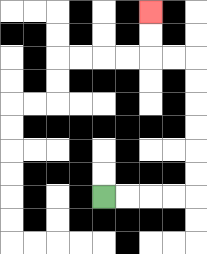{'start': '[4, 8]', 'end': '[6, 0]', 'path_directions': 'R,R,R,R,U,U,U,U,U,U,L,L,U,U', 'path_coordinates': '[[4, 8], [5, 8], [6, 8], [7, 8], [8, 8], [8, 7], [8, 6], [8, 5], [8, 4], [8, 3], [8, 2], [7, 2], [6, 2], [6, 1], [6, 0]]'}